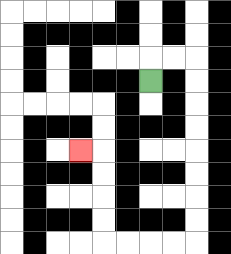{'start': '[6, 3]', 'end': '[3, 6]', 'path_directions': 'U,R,R,D,D,D,D,D,D,D,D,L,L,L,L,U,U,U,U,L', 'path_coordinates': '[[6, 3], [6, 2], [7, 2], [8, 2], [8, 3], [8, 4], [8, 5], [8, 6], [8, 7], [8, 8], [8, 9], [8, 10], [7, 10], [6, 10], [5, 10], [4, 10], [4, 9], [4, 8], [4, 7], [4, 6], [3, 6]]'}